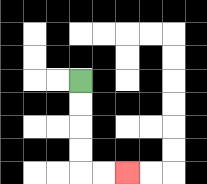{'start': '[3, 3]', 'end': '[5, 7]', 'path_directions': 'D,D,D,D,R,R', 'path_coordinates': '[[3, 3], [3, 4], [3, 5], [3, 6], [3, 7], [4, 7], [5, 7]]'}